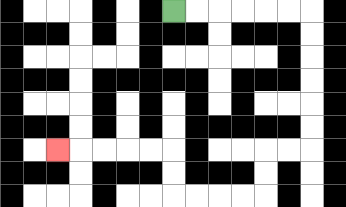{'start': '[7, 0]', 'end': '[2, 6]', 'path_directions': 'R,R,R,R,R,R,D,D,D,D,D,D,L,L,D,D,L,L,L,L,U,U,L,L,L,L,L', 'path_coordinates': '[[7, 0], [8, 0], [9, 0], [10, 0], [11, 0], [12, 0], [13, 0], [13, 1], [13, 2], [13, 3], [13, 4], [13, 5], [13, 6], [12, 6], [11, 6], [11, 7], [11, 8], [10, 8], [9, 8], [8, 8], [7, 8], [7, 7], [7, 6], [6, 6], [5, 6], [4, 6], [3, 6], [2, 6]]'}